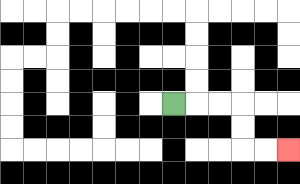{'start': '[7, 4]', 'end': '[12, 6]', 'path_directions': 'R,R,R,D,D,R,R', 'path_coordinates': '[[7, 4], [8, 4], [9, 4], [10, 4], [10, 5], [10, 6], [11, 6], [12, 6]]'}